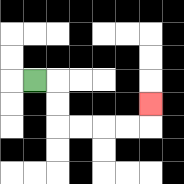{'start': '[1, 3]', 'end': '[6, 4]', 'path_directions': 'R,D,D,R,R,R,R,U', 'path_coordinates': '[[1, 3], [2, 3], [2, 4], [2, 5], [3, 5], [4, 5], [5, 5], [6, 5], [6, 4]]'}